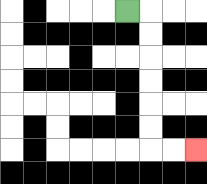{'start': '[5, 0]', 'end': '[8, 6]', 'path_directions': 'R,D,D,D,D,D,D,R,R', 'path_coordinates': '[[5, 0], [6, 0], [6, 1], [6, 2], [6, 3], [6, 4], [6, 5], [6, 6], [7, 6], [8, 6]]'}